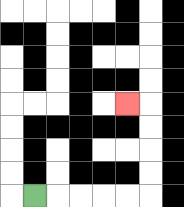{'start': '[1, 8]', 'end': '[5, 4]', 'path_directions': 'R,R,R,R,R,U,U,U,U,L', 'path_coordinates': '[[1, 8], [2, 8], [3, 8], [4, 8], [5, 8], [6, 8], [6, 7], [6, 6], [6, 5], [6, 4], [5, 4]]'}